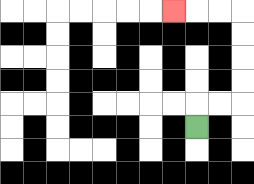{'start': '[8, 5]', 'end': '[7, 0]', 'path_directions': 'U,R,R,U,U,U,U,L,L,L', 'path_coordinates': '[[8, 5], [8, 4], [9, 4], [10, 4], [10, 3], [10, 2], [10, 1], [10, 0], [9, 0], [8, 0], [7, 0]]'}